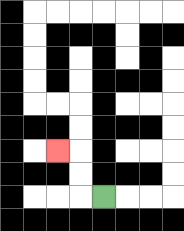{'start': '[4, 8]', 'end': '[2, 6]', 'path_directions': 'L,U,U,L', 'path_coordinates': '[[4, 8], [3, 8], [3, 7], [3, 6], [2, 6]]'}